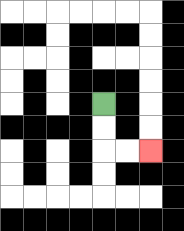{'start': '[4, 4]', 'end': '[6, 6]', 'path_directions': 'D,D,R,R', 'path_coordinates': '[[4, 4], [4, 5], [4, 6], [5, 6], [6, 6]]'}